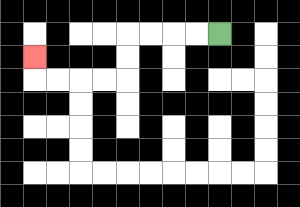{'start': '[9, 1]', 'end': '[1, 2]', 'path_directions': 'L,L,L,L,D,D,L,L,L,L,U', 'path_coordinates': '[[9, 1], [8, 1], [7, 1], [6, 1], [5, 1], [5, 2], [5, 3], [4, 3], [3, 3], [2, 3], [1, 3], [1, 2]]'}